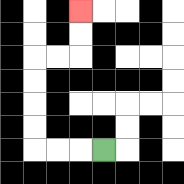{'start': '[4, 6]', 'end': '[3, 0]', 'path_directions': 'L,L,L,U,U,U,U,R,R,U,U', 'path_coordinates': '[[4, 6], [3, 6], [2, 6], [1, 6], [1, 5], [1, 4], [1, 3], [1, 2], [2, 2], [3, 2], [3, 1], [3, 0]]'}